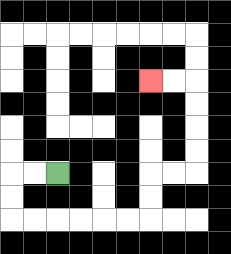{'start': '[2, 7]', 'end': '[6, 3]', 'path_directions': 'L,L,D,D,R,R,R,R,R,R,U,U,R,R,U,U,U,U,L,L', 'path_coordinates': '[[2, 7], [1, 7], [0, 7], [0, 8], [0, 9], [1, 9], [2, 9], [3, 9], [4, 9], [5, 9], [6, 9], [6, 8], [6, 7], [7, 7], [8, 7], [8, 6], [8, 5], [8, 4], [8, 3], [7, 3], [6, 3]]'}